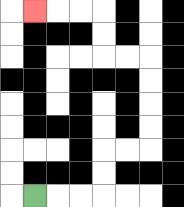{'start': '[1, 8]', 'end': '[1, 0]', 'path_directions': 'R,R,R,U,U,R,R,U,U,U,U,L,L,U,U,L,L,L', 'path_coordinates': '[[1, 8], [2, 8], [3, 8], [4, 8], [4, 7], [4, 6], [5, 6], [6, 6], [6, 5], [6, 4], [6, 3], [6, 2], [5, 2], [4, 2], [4, 1], [4, 0], [3, 0], [2, 0], [1, 0]]'}